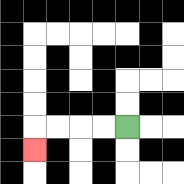{'start': '[5, 5]', 'end': '[1, 6]', 'path_directions': 'L,L,L,L,D', 'path_coordinates': '[[5, 5], [4, 5], [3, 5], [2, 5], [1, 5], [1, 6]]'}